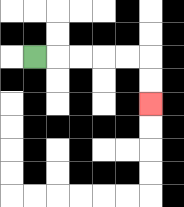{'start': '[1, 2]', 'end': '[6, 4]', 'path_directions': 'R,R,R,R,R,D,D', 'path_coordinates': '[[1, 2], [2, 2], [3, 2], [4, 2], [5, 2], [6, 2], [6, 3], [6, 4]]'}